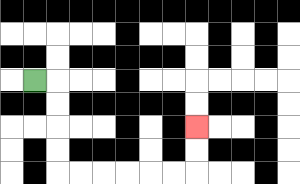{'start': '[1, 3]', 'end': '[8, 5]', 'path_directions': 'R,D,D,D,D,R,R,R,R,R,R,U,U', 'path_coordinates': '[[1, 3], [2, 3], [2, 4], [2, 5], [2, 6], [2, 7], [3, 7], [4, 7], [5, 7], [6, 7], [7, 7], [8, 7], [8, 6], [8, 5]]'}